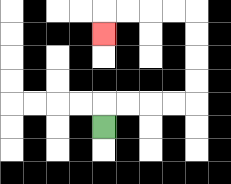{'start': '[4, 5]', 'end': '[4, 1]', 'path_directions': 'U,R,R,R,R,U,U,U,U,L,L,L,L,D', 'path_coordinates': '[[4, 5], [4, 4], [5, 4], [6, 4], [7, 4], [8, 4], [8, 3], [8, 2], [8, 1], [8, 0], [7, 0], [6, 0], [5, 0], [4, 0], [4, 1]]'}